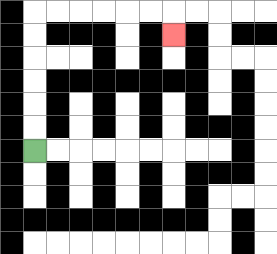{'start': '[1, 6]', 'end': '[7, 1]', 'path_directions': 'U,U,U,U,U,U,R,R,R,R,R,R,D', 'path_coordinates': '[[1, 6], [1, 5], [1, 4], [1, 3], [1, 2], [1, 1], [1, 0], [2, 0], [3, 0], [4, 0], [5, 0], [6, 0], [7, 0], [7, 1]]'}